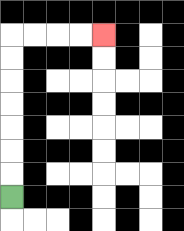{'start': '[0, 8]', 'end': '[4, 1]', 'path_directions': 'U,U,U,U,U,U,U,R,R,R,R', 'path_coordinates': '[[0, 8], [0, 7], [0, 6], [0, 5], [0, 4], [0, 3], [0, 2], [0, 1], [1, 1], [2, 1], [3, 1], [4, 1]]'}